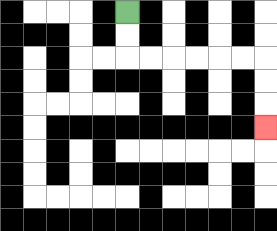{'start': '[5, 0]', 'end': '[11, 5]', 'path_directions': 'D,D,R,R,R,R,R,R,D,D,D', 'path_coordinates': '[[5, 0], [5, 1], [5, 2], [6, 2], [7, 2], [8, 2], [9, 2], [10, 2], [11, 2], [11, 3], [11, 4], [11, 5]]'}